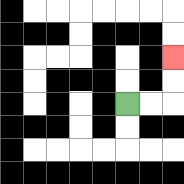{'start': '[5, 4]', 'end': '[7, 2]', 'path_directions': 'R,R,U,U', 'path_coordinates': '[[5, 4], [6, 4], [7, 4], [7, 3], [7, 2]]'}